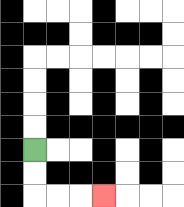{'start': '[1, 6]', 'end': '[4, 8]', 'path_directions': 'D,D,R,R,R', 'path_coordinates': '[[1, 6], [1, 7], [1, 8], [2, 8], [3, 8], [4, 8]]'}